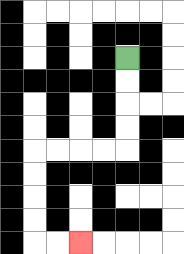{'start': '[5, 2]', 'end': '[3, 10]', 'path_directions': 'D,D,D,D,L,L,L,L,D,D,D,D,R,R', 'path_coordinates': '[[5, 2], [5, 3], [5, 4], [5, 5], [5, 6], [4, 6], [3, 6], [2, 6], [1, 6], [1, 7], [1, 8], [1, 9], [1, 10], [2, 10], [3, 10]]'}